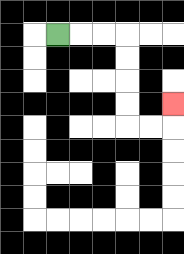{'start': '[2, 1]', 'end': '[7, 4]', 'path_directions': 'R,R,R,D,D,D,D,R,R,U', 'path_coordinates': '[[2, 1], [3, 1], [4, 1], [5, 1], [5, 2], [5, 3], [5, 4], [5, 5], [6, 5], [7, 5], [7, 4]]'}